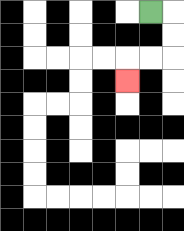{'start': '[6, 0]', 'end': '[5, 3]', 'path_directions': 'R,D,D,L,L,D', 'path_coordinates': '[[6, 0], [7, 0], [7, 1], [7, 2], [6, 2], [5, 2], [5, 3]]'}